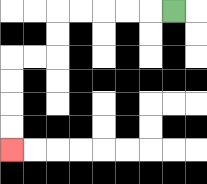{'start': '[7, 0]', 'end': '[0, 6]', 'path_directions': 'L,L,L,L,L,D,D,L,L,D,D,D,D', 'path_coordinates': '[[7, 0], [6, 0], [5, 0], [4, 0], [3, 0], [2, 0], [2, 1], [2, 2], [1, 2], [0, 2], [0, 3], [0, 4], [0, 5], [0, 6]]'}